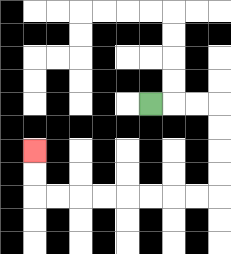{'start': '[6, 4]', 'end': '[1, 6]', 'path_directions': 'R,R,R,D,D,D,D,L,L,L,L,L,L,L,L,U,U', 'path_coordinates': '[[6, 4], [7, 4], [8, 4], [9, 4], [9, 5], [9, 6], [9, 7], [9, 8], [8, 8], [7, 8], [6, 8], [5, 8], [4, 8], [3, 8], [2, 8], [1, 8], [1, 7], [1, 6]]'}